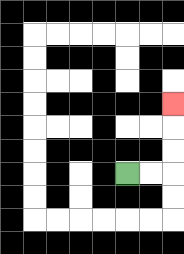{'start': '[5, 7]', 'end': '[7, 4]', 'path_directions': 'R,R,U,U,U', 'path_coordinates': '[[5, 7], [6, 7], [7, 7], [7, 6], [7, 5], [7, 4]]'}